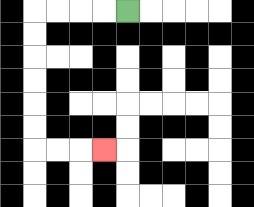{'start': '[5, 0]', 'end': '[4, 6]', 'path_directions': 'L,L,L,L,D,D,D,D,D,D,R,R,R', 'path_coordinates': '[[5, 0], [4, 0], [3, 0], [2, 0], [1, 0], [1, 1], [1, 2], [1, 3], [1, 4], [1, 5], [1, 6], [2, 6], [3, 6], [4, 6]]'}